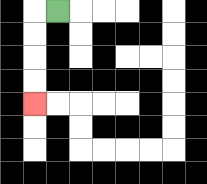{'start': '[2, 0]', 'end': '[1, 4]', 'path_directions': 'L,D,D,D,D', 'path_coordinates': '[[2, 0], [1, 0], [1, 1], [1, 2], [1, 3], [1, 4]]'}